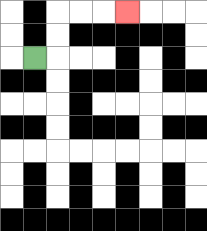{'start': '[1, 2]', 'end': '[5, 0]', 'path_directions': 'R,U,U,R,R,R', 'path_coordinates': '[[1, 2], [2, 2], [2, 1], [2, 0], [3, 0], [4, 0], [5, 0]]'}